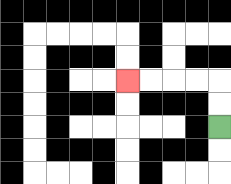{'start': '[9, 5]', 'end': '[5, 3]', 'path_directions': 'U,U,L,L,L,L', 'path_coordinates': '[[9, 5], [9, 4], [9, 3], [8, 3], [7, 3], [6, 3], [5, 3]]'}